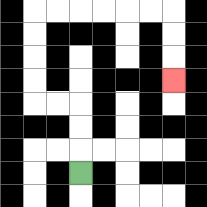{'start': '[3, 7]', 'end': '[7, 3]', 'path_directions': 'U,U,U,L,L,U,U,U,U,R,R,R,R,R,R,D,D,D', 'path_coordinates': '[[3, 7], [3, 6], [3, 5], [3, 4], [2, 4], [1, 4], [1, 3], [1, 2], [1, 1], [1, 0], [2, 0], [3, 0], [4, 0], [5, 0], [6, 0], [7, 0], [7, 1], [7, 2], [7, 3]]'}